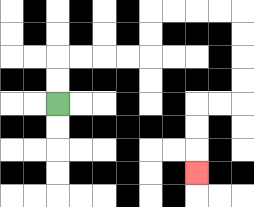{'start': '[2, 4]', 'end': '[8, 7]', 'path_directions': 'U,U,R,R,R,R,U,U,R,R,R,R,D,D,D,D,L,L,D,D,D', 'path_coordinates': '[[2, 4], [2, 3], [2, 2], [3, 2], [4, 2], [5, 2], [6, 2], [6, 1], [6, 0], [7, 0], [8, 0], [9, 0], [10, 0], [10, 1], [10, 2], [10, 3], [10, 4], [9, 4], [8, 4], [8, 5], [8, 6], [8, 7]]'}